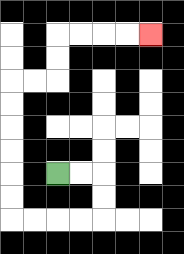{'start': '[2, 7]', 'end': '[6, 1]', 'path_directions': 'R,R,D,D,L,L,L,L,U,U,U,U,U,U,R,R,U,U,R,R,R,R', 'path_coordinates': '[[2, 7], [3, 7], [4, 7], [4, 8], [4, 9], [3, 9], [2, 9], [1, 9], [0, 9], [0, 8], [0, 7], [0, 6], [0, 5], [0, 4], [0, 3], [1, 3], [2, 3], [2, 2], [2, 1], [3, 1], [4, 1], [5, 1], [6, 1]]'}